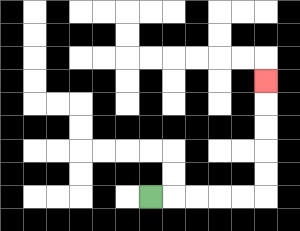{'start': '[6, 8]', 'end': '[11, 3]', 'path_directions': 'R,R,R,R,R,U,U,U,U,U', 'path_coordinates': '[[6, 8], [7, 8], [8, 8], [9, 8], [10, 8], [11, 8], [11, 7], [11, 6], [11, 5], [11, 4], [11, 3]]'}